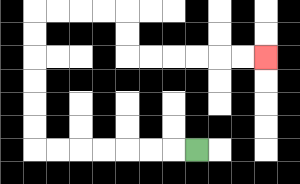{'start': '[8, 6]', 'end': '[11, 2]', 'path_directions': 'L,L,L,L,L,L,L,U,U,U,U,U,U,R,R,R,R,D,D,R,R,R,R,R,R', 'path_coordinates': '[[8, 6], [7, 6], [6, 6], [5, 6], [4, 6], [3, 6], [2, 6], [1, 6], [1, 5], [1, 4], [1, 3], [1, 2], [1, 1], [1, 0], [2, 0], [3, 0], [4, 0], [5, 0], [5, 1], [5, 2], [6, 2], [7, 2], [8, 2], [9, 2], [10, 2], [11, 2]]'}